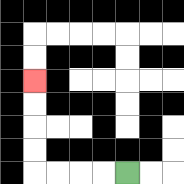{'start': '[5, 7]', 'end': '[1, 3]', 'path_directions': 'L,L,L,L,U,U,U,U', 'path_coordinates': '[[5, 7], [4, 7], [3, 7], [2, 7], [1, 7], [1, 6], [1, 5], [1, 4], [1, 3]]'}